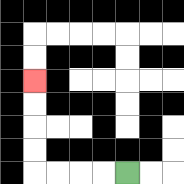{'start': '[5, 7]', 'end': '[1, 3]', 'path_directions': 'L,L,L,L,U,U,U,U', 'path_coordinates': '[[5, 7], [4, 7], [3, 7], [2, 7], [1, 7], [1, 6], [1, 5], [1, 4], [1, 3]]'}